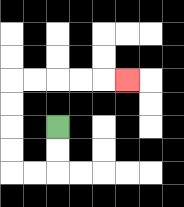{'start': '[2, 5]', 'end': '[5, 3]', 'path_directions': 'D,D,L,L,U,U,U,U,R,R,R,R,R', 'path_coordinates': '[[2, 5], [2, 6], [2, 7], [1, 7], [0, 7], [0, 6], [0, 5], [0, 4], [0, 3], [1, 3], [2, 3], [3, 3], [4, 3], [5, 3]]'}